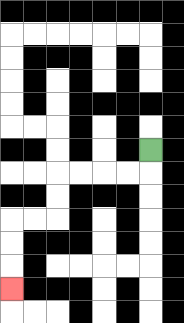{'start': '[6, 6]', 'end': '[0, 12]', 'path_directions': 'D,L,L,L,L,D,D,L,L,D,D,D', 'path_coordinates': '[[6, 6], [6, 7], [5, 7], [4, 7], [3, 7], [2, 7], [2, 8], [2, 9], [1, 9], [0, 9], [0, 10], [0, 11], [0, 12]]'}